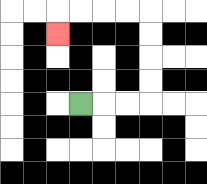{'start': '[3, 4]', 'end': '[2, 1]', 'path_directions': 'R,R,R,U,U,U,U,L,L,L,L,D', 'path_coordinates': '[[3, 4], [4, 4], [5, 4], [6, 4], [6, 3], [6, 2], [6, 1], [6, 0], [5, 0], [4, 0], [3, 0], [2, 0], [2, 1]]'}